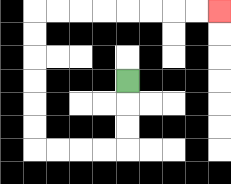{'start': '[5, 3]', 'end': '[9, 0]', 'path_directions': 'D,D,D,L,L,L,L,U,U,U,U,U,U,R,R,R,R,R,R,R,R', 'path_coordinates': '[[5, 3], [5, 4], [5, 5], [5, 6], [4, 6], [3, 6], [2, 6], [1, 6], [1, 5], [1, 4], [1, 3], [1, 2], [1, 1], [1, 0], [2, 0], [3, 0], [4, 0], [5, 0], [6, 0], [7, 0], [8, 0], [9, 0]]'}